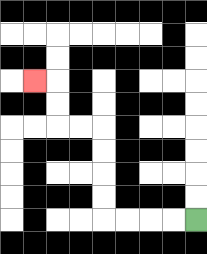{'start': '[8, 9]', 'end': '[1, 3]', 'path_directions': 'L,L,L,L,U,U,U,U,L,L,U,U,L', 'path_coordinates': '[[8, 9], [7, 9], [6, 9], [5, 9], [4, 9], [4, 8], [4, 7], [4, 6], [4, 5], [3, 5], [2, 5], [2, 4], [2, 3], [1, 3]]'}